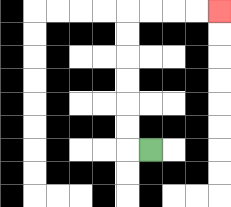{'start': '[6, 6]', 'end': '[9, 0]', 'path_directions': 'L,U,U,U,U,U,U,R,R,R,R', 'path_coordinates': '[[6, 6], [5, 6], [5, 5], [5, 4], [5, 3], [5, 2], [5, 1], [5, 0], [6, 0], [7, 0], [8, 0], [9, 0]]'}